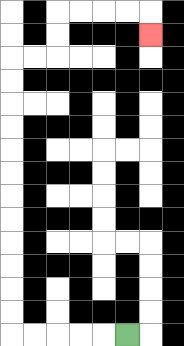{'start': '[5, 14]', 'end': '[6, 1]', 'path_directions': 'L,L,L,L,L,U,U,U,U,U,U,U,U,U,U,U,U,R,R,U,U,R,R,R,R,D', 'path_coordinates': '[[5, 14], [4, 14], [3, 14], [2, 14], [1, 14], [0, 14], [0, 13], [0, 12], [0, 11], [0, 10], [0, 9], [0, 8], [0, 7], [0, 6], [0, 5], [0, 4], [0, 3], [0, 2], [1, 2], [2, 2], [2, 1], [2, 0], [3, 0], [4, 0], [5, 0], [6, 0], [6, 1]]'}